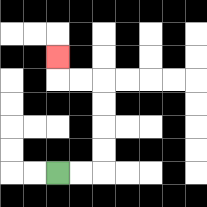{'start': '[2, 7]', 'end': '[2, 2]', 'path_directions': 'R,R,U,U,U,U,L,L,U', 'path_coordinates': '[[2, 7], [3, 7], [4, 7], [4, 6], [4, 5], [4, 4], [4, 3], [3, 3], [2, 3], [2, 2]]'}